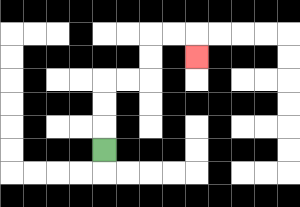{'start': '[4, 6]', 'end': '[8, 2]', 'path_directions': 'U,U,U,R,R,U,U,R,R,D', 'path_coordinates': '[[4, 6], [4, 5], [4, 4], [4, 3], [5, 3], [6, 3], [6, 2], [6, 1], [7, 1], [8, 1], [8, 2]]'}